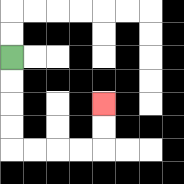{'start': '[0, 2]', 'end': '[4, 4]', 'path_directions': 'D,D,D,D,R,R,R,R,U,U', 'path_coordinates': '[[0, 2], [0, 3], [0, 4], [0, 5], [0, 6], [1, 6], [2, 6], [3, 6], [4, 6], [4, 5], [4, 4]]'}